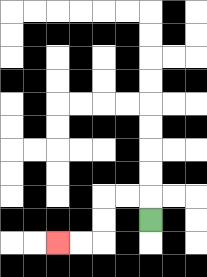{'start': '[6, 9]', 'end': '[2, 10]', 'path_directions': 'U,L,L,D,D,L,L', 'path_coordinates': '[[6, 9], [6, 8], [5, 8], [4, 8], [4, 9], [4, 10], [3, 10], [2, 10]]'}